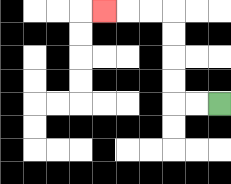{'start': '[9, 4]', 'end': '[4, 0]', 'path_directions': 'L,L,U,U,U,U,L,L,L', 'path_coordinates': '[[9, 4], [8, 4], [7, 4], [7, 3], [7, 2], [7, 1], [7, 0], [6, 0], [5, 0], [4, 0]]'}